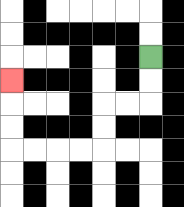{'start': '[6, 2]', 'end': '[0, 3]', 'path_directions': 'D,D,L,L,D,D,L,L,L,L,U,U,U', 'path_coordinates': '[[6, 2], [6, 3], [6, 4], [5, 4], [4, 4], [4, 5], [4, 6], [3, 6], [2, 6], [1, 6], [0, 6], [0, 5], [0, 4], [0, 3]]'}